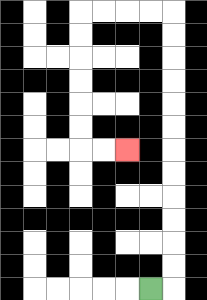{'start': '[6, 12]', 'end': '[5, 6]', 'path_directions': 'R,U,U,U,U,U,U,U,U,U,U,U,U,L,L,L,L,D,D,D,D,D,D,R,R', 'path_coordinates': '[[6, 12], [7, 12], [7, 11], [7, 10], [7, 9], [7, 8], [7, 7], [7, 6], [7, 5], [7, 4], [7, 3], [7, 2], [7, 1], [7, 0], [6, 0], [5, 0], [4, 0], [3, 0], [3, 1], [3, 2], [3, 3], [3, 4], [3, 5], [3, 6], [4, 6], [5, 6]]'}